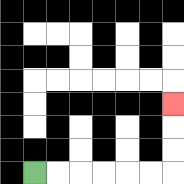{'start': '[1, 7]', 'end': '[7, 4]', 'path_directions': 'R,R,R,R,R,R,U,U,U', 'path_coordinates': '[[1, 7], [2, 7], [3, 7], [4, 7], [5, 7], [6, 7], [7, 7], [7, 6], [7, 5], [7, 4]]'}